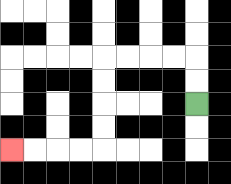{'start': '[8, 4]', 'end': '[0, 6]', 'path_directions': 'U,U,L,L,L,L,D,D,D,D,L,L,L,L', 'path_coordinates': '[[8, 4], [8, 3], [8, 2], [7, 2], [6, 2], [5, 2], [4, 2], [4, 3], [4, 4], [4, 5], [4, 6], [3, 6], [2, 6], [1, 6], [0, 6]]'}